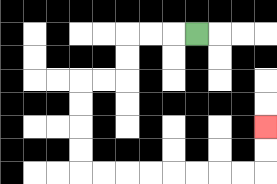{'start': '[8, 1]', 'end': '[11, 5]', 'path_directions': 'L,L,L,D,D,L,L,D,D,D,D,R,R,R,R,R,R,R,R,U,U', 'path_coordinates': '[[8, 1], [7, 1], [6, 1], [5, 1], [5, 2], [5, 3], [4, 3], [3, 3], [3, 4], [3, 5], [3, 6], [3, 7], [4, 7], [5, 7], [6, 7], [7, 7], [8, 7], [9, 7], [10, 7], [11, 7], [11, 6], [11, 5]]'}